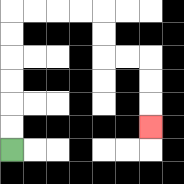{'start': '[0, 6]', 'end': '[6, 5]', 'path_directions': 'U,U,U,U,U,U,R,R,R,R,D,D,R,R,D,D,D', 'path_coordinates': '[[0, 6], [0, 5], [0, 4], [0, 3], [0, 2], [0, 1], [0, 0], [1, 0], [2, 0], [3, 0], [4, 0], [4, 1], [4, 2], [5, 2], [6, 2], [6, 3], [6, 4], [6, 5]]'}